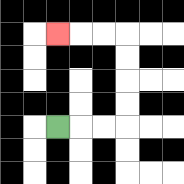{'start': '[2, 5]', 'end': '[2, 1]', 'path_directions': 'R,R,R,U,U,U,U,L,L,L', 'path_coordinates': '[[2, 5], [3, 5], [4, 5], [5, 5], [5, 4], [5, 3], [5, 2], [5, 1], [4, 1], [3, 1], [2, 1]]'}